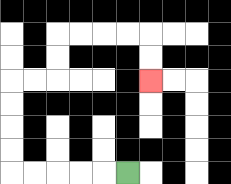{'start': '[5, 7]', 'end': '[6, 3]', 'path_directions': 'L,L,L,L,L,U,U,U,U,R,R,U,U,R,R,R,R,D,D', 'path_coordinates': '[[5, 7], [4, 7], [3, 7], [2, 7], [1, 7], [0, 7], [0, 6], [0, 5], [0, 4], [0, 3], [1, 3], [2, 3], [2, 2], [2, 1], [3, 1], [4, 1], [5, 1], [6, 1], [6, 2], [6, 3]]'}